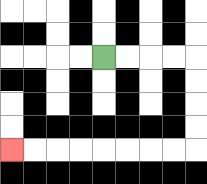{'start': '[4, 2]', 'end': '[0, 6]', 'path_directions': 'R,R,R,R,D,D,D,D,L,L,L,L,L,L,L,L', 'path_coordinates': '[[4, 2], [5, 2], [6, 2], [7, 2], [8, 2], [8, 3], [8, 4], [8, 5], [8, 6], [7, 6], [6, 6], [5, 6], [4, 6], [3, 6], [2, 6], [1, 6], [0, 6]]'}